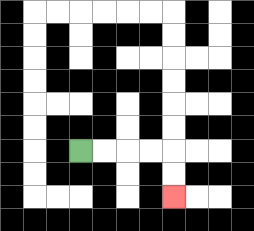{'start': '[3, 6]', 'end': '[7, 8]', 'path_directions': 'R,R,R,R,D,D', 'path_coordinates': '[[3, 6], [4, 6], [5, 6], [6, 6], [7, 6], [7, 7], [7, 8]]'}